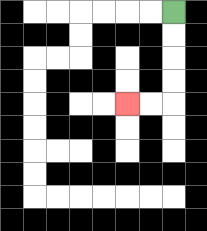{'start': '[7, 0]', 'end': '[5, 4]', 'path_directions': 'D,D,D,D,L,L', 'path_coordinates': '[[7, 0], [7, 1], [7, 2], [7, 3], [7, 4], [6, 4], [5, 4]]'}